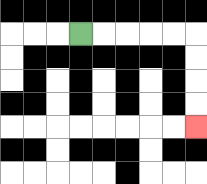{'start': '[3, 1]', 'end': '[8, 5]', 'path_directions': 'R,R,R,R,R,D,D,D,D', 'path_coordinates': '[[3, 1], [4, 1], [5, 1], [6, 1], [7, 1], [8, 1], [8, 2], [8, 3], [8, 4], [8, 5]]'}